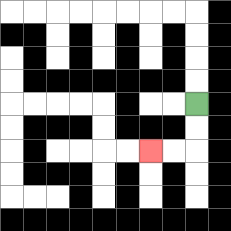{'start': '[8, 4]', 'end': '[6, 6]', 'path_directions': 'D,D,L,L', 'path_coordinates': '[[8, 4], [8, 5], [8, 6], [7, 6], [6, 6]]'}